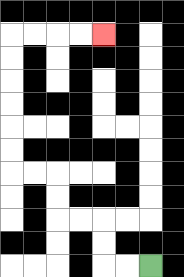{'start': '[6, 11]', 'end': '[4, 1]', 'path_directions': 'L,L,U,U,L,L,U,U,L,L,U,U,U,U,U,U,R,R,R,R', 'path_coordinates': '[[6, 11], [5, 11], [4, 11], [4, 10], [4, 9], [3, 9], [2, 9], [2, 8], [2, 7], [1, 7], [0, 7], [0, 6], [0, 5], [0, 4], [0, 3], [0, 2], [0, 1], [1, 1], [2, 1], [3, 1], [4, 1]]'}